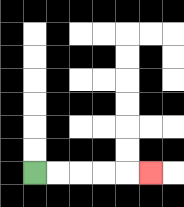{'start': '[1, 7]', 'end': '[6, 7]', 'path_directions': 'R,R,R,R,R', 'path_coordinates': '[[1, 7], [2, 7], [3, 7], [4, 7], [5, 7], [6, 7]]'}